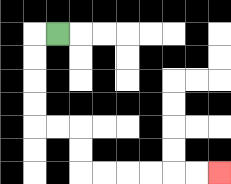{'start': '[2, 1]', 'end': '[9, 7]', 'path_directions': 'L,D,D,D,D,R,R,D,D,R,R,R,R,R,R', 'path_coordinates': '[[2, 1], [1, 1], [1, 2], [1, 3], [1, 4], [1, 5], [2, 5], [3, 5], [3, 6], [3, 7], [4, 7], [5, 7], [6, 7], [7, 7], [8, 7], [9, 7]]'}